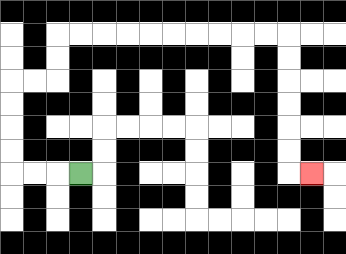{'start': '[3, 7]', 'end': '[13, 7]', 'path_directions': 'L,L,L,U,U,U,U,R,R,U,U,R,R,R,R,R,R,R,R,R,R,D,D,D,D,D,D,R', 'path_coordinates': '[[3, 7], [2, 7], [1, 7], [0, 7], [0, 6], [0, 5], [0, 4], [0, 3], [1, 3], [2, 3], [2, 2], [2, 1], [3, 1], [4, 1], [5, 1], [6, 1], [7, 1], [8, 1], [9, 1], [10, 1], [11, 1], [12, 1], [12, 2], [12, 3], [12, 4], [12, 5], [12, 6], [12, 7], [13, 7]]'}